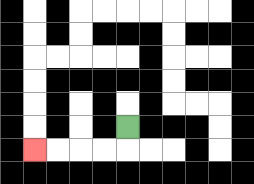{'start': '[5, 5]', 'end': '[1, 6]', 'path_directions': 'D,L,L,L,L', 'path_coordinates': '[[5, 5], [5, 6], [4, 6], [3, 6], [2, 6], [1, 6]]'}